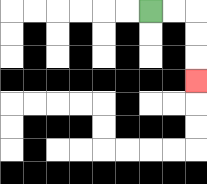{'start': '[6, 0]', 'end': '[8, 3]', 'path_directions': 'R,R,D,D,D', 'path_coordinates': '[[6, 0], [7, 0], [8, 0], [8, 1], [8, 2], [8, 3]]'}